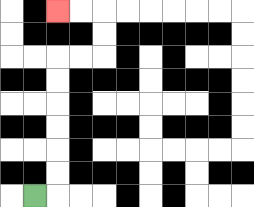{'start': '[1, 8]', 'end': '[2, 0]', 'path_directions': 'R,U,U,U,U,U,U,R,R,U,U,L,L', 'path_coordinates': '[[1, 8], [2, 8], [2, 7], [2, 6], [2, 5], [2, 4], [2, 3], [2, 2], [3, 2], [4, 2], [4, 1], [4, 0], [3, 0], [2, 0]]'}